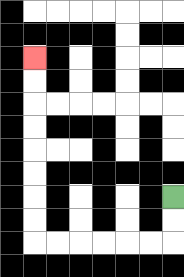{'start': '[7, 8]', 'end': '[1, 2]', 'path_directions': 'D,D,L,L,L,L,L,L,U,U,U,U,U,U,U,U', 'path_coordinates': '[[7, 8], [7, 9], [7, 10], [6, 10], [5, 10], [4, 10], [3, 10], [2, 10], [1, 10], [1, 9], [1, 8], [1, 7], [1, 6], [1, 5], [1, 4], [1, 3], [1, 2]]'}